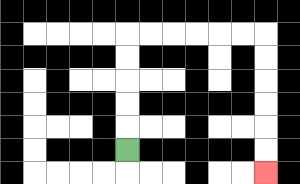{'start': '[5, 6]', 'end': '[11, 7]', 'path_directions': 'U,U,U,U,U,R,R,R,R,R,R,D,D,D,D,D,D', 'path_coordinates': '[[5, 6], [5, 5], [5, 4], [5, 3], [5, 2], [5, 1], [6, 1], [7, 1], [8, 1], [9, 1], [10, 1], [11, 1], [11, 2], [11, 3], [11, 4], [11, 5], [11, 6], [11, 7]]'}